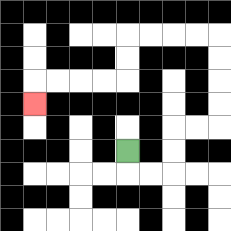{'start': '[5, 6]', 'end': '[1, 4]', 'path_directions': 'D,R,R,U,U,R,R,U,U,U,U,L,L,L,L,D,D,L,L,L,L,D', 'path_coordinates': '[[5, 6], [5, 7], [6, 7], [7, 7], [7, 6], [7, 5], [8, 5], [9, 5], [9, 4], [9, 3], [9, 2], [9, 1], [8, 1], [7, 1], [6, 1], [5, 1], [5, 2], [5, 3], [4, 3], [3, 3], [2, 3], [1, 3], [1, 4]]'}